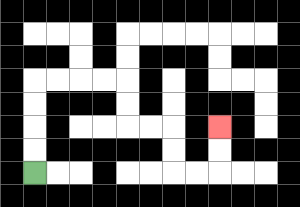{'start': '[1, 7]', 'end': '[9, 5]', 'path_directions': 'U,U,U,U,R,R,R,R,D,D,R,R,D,D,R,R,U,U', 'path_coordinates': '[[1, 7], [1, 6], [1, 5], [1, 4], [1, 3], [2, 3], [3, 3], [4, 3], [5, 3], [5, 4], [5, 5], [6, 5], [7, 5], [7, 6], [7, 7], [8, 7], [9, 7], [9, 6], [9, 5]]'}